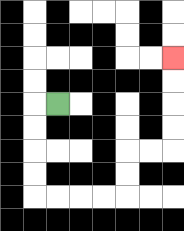{'start': '[2, 4]', 'end': '[7, 2]', 'path_directions': 'L,D,D,D,D,R,R,R,R,U,U,R,R,U,U,U,U', 'path_coordinates': '[[2, 4], [1, 4], [1, 5], [1, 6], [1, 7], [1, 8], [2, 8], [3, 8], [4, 8], [5, 8], [5, 7], [5, 6], [6, 6], [7, 6], [7, 5], [7, 4], [7, 3], [7, 2]]'}